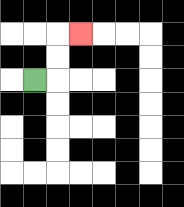{'start': '[1, 3]', 'end': '[3, 1]', 'path_directions': 'R,U,U,R', 'path_coordinates': '[[1, 3], [2, 3], [2, 2], [2, 1], [3, 1]]'}